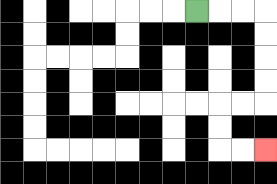{'start': '[8, 0]', 'end': '[11, 6]', 'path_directions': 'R,R,R,D,D,D,D,L,L,D,D,R,R', 'path_coordinates': '[[8, 0], [9, 0], [10, 0], [11, 0], [11, 1], [11, 2], [11, 3], [11, 4], [10, 4], [9, 4], [9, 5], [9, 6], [10, 6], [11, 6]]'}